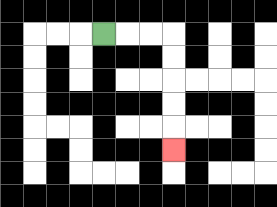{'start': '[4, 1]', 'end': '[7, 6]', 'path_directions': 'R,R,R,D,D,D,D,D', 'path_coordinates': '[[4, 1], [5, 1], [6, 1], [7, 1], [7, 2], [7, 3], [7, 4], [7, 5], [7, 6]]'}